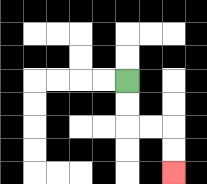{'start': '[5, 3]', 'end': '[7, 7]', 'path_directions': 'D,D,R,R,D,D', 'path_coordinates': '[[5, 3], [5, 4], [5, 5], [6, 5], [7, 5], [7, 6], [7, 7]]'}